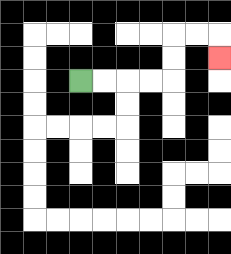{'start': '[3, 3]', 'end': '[9, 2]', 'path_directions': 'R,R,R,R,U,U,R,R,D', 'path_coordinates': '[[3, 3], [4, 3], [5, 3], [6, 3], [7, 3], [7, 2], [7, 1], [8, 1], [9, 1], [9, 2]]'}